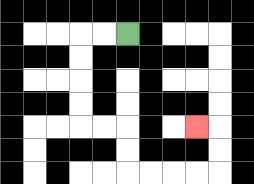{'start': '[5, 1]', 'end': '[8, 5]', 'path_directions': 'L,L,D,D,D,D,R,R,D,D,R,R,R,R,U,U,L', 'path_coordinates': '[[5, 1], [4, 1], [3, 1], [3, 2], [3, 3], [3, 4], [3, 5], [4, 5], [5, 5], [5, 6], [5, 7], [6, 7], [7, 7], [8, 7], [9, 7], [9, 6], [9, 5], [8, 5]]'}